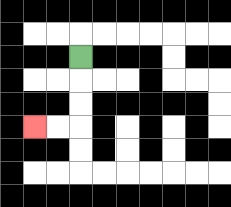{'start': '[3, 2]', 'end': '[1, 5]', 'path_directions': 'D,D,D,L,L', 'path_coordinates': '[[3, 2], [3, 3], [3, 4], [3, 5], [2, 5], [1, 5]]'}